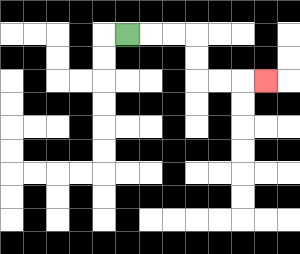{'start': '[5, 1]', 'end': '[11, 3]', 'path_directions': 'R,R,R,D,D,R,R,R', 'path_coordinates': '[[5, 1], [6, 1], [7, 1], [8, 1], [8, 2], [8, 3], [9, 3], [10, 3], [11, 3]]'}